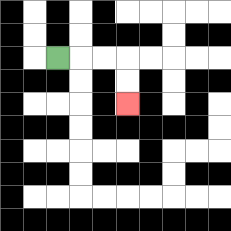{'start': '[2, 2]', 'end': '[5, 4]', 'path_directions': 'R,R,R,D,D', 'path_coordinates': '[[2, 2], [3, 2], [4, 2], [5, 2], [5, 3], [5, 4]]'}